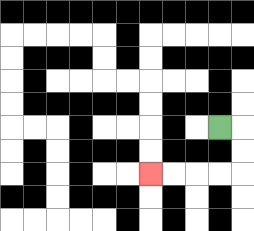{'start': '[9, 5]', 'end': '[6, 7]', 'path_directions': 'R,D,D,L,L,L,L', 'path_coordinates': '[[9, 5], [10, 5], [10, 6], [10, 7], [9, 7], [8, 7], [7, 7], [6, 7]]'}